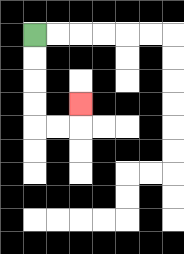{'start': '[1, 1]', 'end': '[3, 4]', 'path_directions': 'D,D,D,D,R,R,U', 'path_coordinates': '[[1, 1], [1, 2], [1, 3], [1, 4], [1, 5], [2, 5], [3, 5], [3, 4]]'}